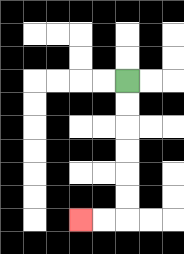{'start': '[5, 3]', 'end': '[3, 9]', 'path_directions': 'D,D,D,D,D,D,L,L', 'path_coordinates': '[[5, 3], [5, 4], [5, 5], [5, 6], [5, 7], [5, 8], [5, 9], [4, 9], [3, 9]]'}